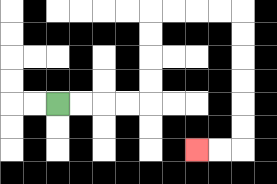{'start': '[2, 4]', 'end': '[8, 6]', 'path_directions': 'R,R,R,R,U,U,U,U,R,R,R,R,D,D,D,D,D,D,L,L', 'path_coordinates': '[[2, 4], [3, 4], [4, 4], [5, 4], [6, 4], [6, 3], [6, 2], [6, 1], [6, 0], [7, 0], [8, 0], [9, 0], [10, 0], [10, 1], [10, 2], [10, 3], [10, 4], [10, 5], [10, 6], [9, 6], [8, 6]]'}